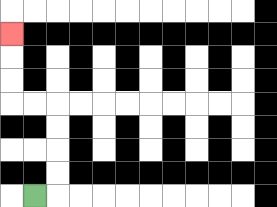{'start': '[1, 8]', 'end': '[0, 1]', 'path_directions': 'R,U,U,U,U,L,L,U,U,U', 'path_coordinates': '[[1, 8], [2, 8], [2, 7], [2, 6], [2, 5], [2, 4], [1, 4], [0, 4], [0, 3], [0, 2], [0, 1]]'}